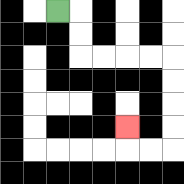{'start': '[2, 0]', 'end': '[5, 5]', 'path_directions': 'R,D,D,R,R,R,R,D,D,D,D,L,L,U', 'path_coordinates': '[[2, 0], [3, 0], [3, 1], [3, 2], [4, 2], [5, 2], [6, 2], [7, 2], [7, 3], [7, 4], [7, 5], [7, 6], [6, 6], [5, 6], [5, 5]]'}